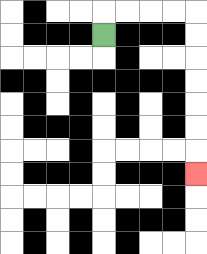{'start': '[4, 1]', 'end': '[8, 7]', 'path_directions': 'U,R,R,R,R,D,D,D,D,D,D,D', 'path_coordinates': '[[4, 1], [4, 0], [5, 0], [6, 0], [7, 0], [8, 0], [8, 1], [8, 2], [8, 3], [8, 4], [8, 5], [8, 6], [8, 7]]'}